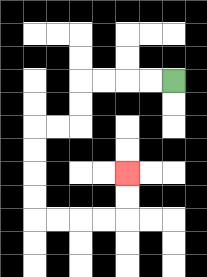{'start': '[7, 3]', 'end': '[5, 7]', 'path_directions': 'L,L,L,L,D,D,L,L,D,D,D,D,R,R,R,R,U,U', 'path_coordinates': '[[7, 3], [6, 3], [5, 3], [4, 3], [3, 3], [3, 4], [3, 5], [2, 5], [1, 5], [1, 6], [1, 7], [1, 8], [1, 9], [2, 9], [3, 9], [4, 9], [5, 9], [5, 8], [5, 7]]'}